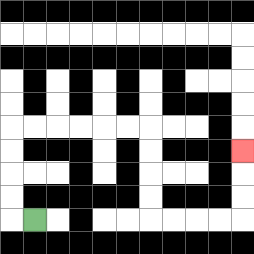{'start': '[1, 9]', 'end': '[10, 6]', 'path_directions': 'L,U,U,U,U,R,R,R,R,R,R,D,D,D,D,R,R,R,R,U,U,U', 'path_coordinates': '[[1, 9], [0, 9], [0, 8], [0, 7], [0, 6], [0, 5], [1, 5], [2, 5], [3, 5], [4, 5], [5, 5], [6, 5], [6, 6], [6, 7], [6, 8], [6, 9], [7, 9], [8, 9], [9, 9], [10, 9], [10, 8], [10, 7], [10, 6]]'}